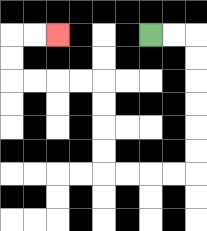{'start': '[6, 1]', 'end': '[2, 1]', 'path_directions': 'R,R,D,D,D,D,D,D,L,L,L,L,U,U,U,U,L,L,L,L,U,U,R,R', 'path_coordinates': '[[6, 1], [7, 1], [8, 1], [8, 2], [8, 3], [8, 4], [8, 5], [8, 6], [8, 7], [7, 7], [6, 7], [5, 7], [4, 7], [4, 6], [4, 5], [4, 4], [4, 3], [3, 3], [2, 3], [1, 3], [0, 3], [0, 2], [0, 1], [1, 1], [2, 1]]'}